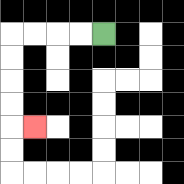{'start': '[4, 1]', 'end': '[1, 5]', 'path_directions': 'L,L,L,L,D,D,D,D,R', 'path_coordinates': '[[4, 1], [3, 1], [2, 1], [1, 1], [0, 1], [0, 2], [0, 3], [0, 4], [0, 5], [1, 5]]'}